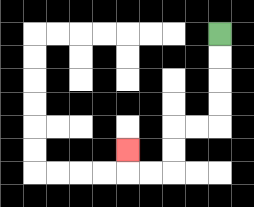{'start': '[9, 1]', 'end': '[5, 6]', 'path_directions': 'D,D,D,D,L,L,D,D,L,L,U', 'path_coordinates': '[[9, 1], [9, 2], [9, 3], [9, 4], [9, 5], [8, 5], [7, 5], [7, 6], [7, 7], [6, 7], [5, 7], [5, 6]]'}